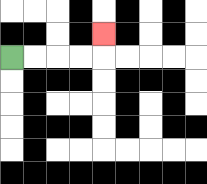{'start': '[0, 2]', 'end': '[4, 1]', 'path_directions': 'R,R,R,R,U', 'path_coordinates': '[[0, 2], [1, 2], [2, 2], [3, 2], [4, 2], [4, 1]]'}